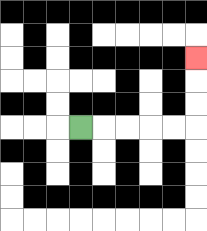{'start': '[3, 5]', 'end': '[8, 2]', 'path_directions': 'R,R,R,R,R,U,U,U', 'path_coordinates': '[[3, 5], [4, 5], [5, 5], [6, 5], [7, 5], [8, 5], [8, 4], [8, 3], [8, 2]]'}